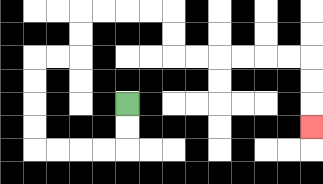{'start': '[5, 4]', 'end': '[13, 5]', 'path_directions': 'D,D,L,L,L,L,U,U,U,U,R,R,U,U,R,R,R,R,D,D,R,R,R,R,R,R,D,D,D', 'path_coordinates': '[[5, 4], [5, 5], [5, 6], [4, 6], [3, 6], [2, 6], [1, 6], [1, 5], [1, 4], [1, 3], [1, 2], [2, 2], [3, 2], [3, 1], [3, 0], [4, 0], [5, 0], [6, 0], [7, 0], [7, 1], [7, 2], [8, 2], [9, 2], [10, 2], [11, 2], [12, 2], [13, 2], [13, 3], [13, 4], [13, 5]]'}